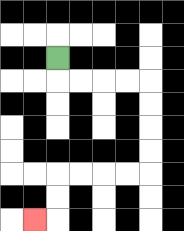{'start': '[2, 2]', 'end': '[1, 9]', 'path_directions': 'D,R,R,R,R,D,D,D,D,L,L,L,L,D,D,L', 'path_coordinates': '[[2, 2], [2, 3], [3, 3], [4, 3], [5, 3], [6, 3], [6, 4], [6, 5], [6, 6], [6, 7], [5, 7], [4, 7], [3, 7], [2, 7], [2, 8], [2, 9], [1, 9]]'}